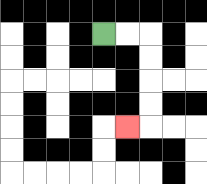{'start': '[4, 1]', 'end': '[5, 5]', 'path_directions': 'R,R,D,D,D,D,L', 'path_coordinates': '[[4, 1], [5, 1], [6, 1], [6, 2], [6, 3], [6, 4], [6, 5], [5, 5]]'}